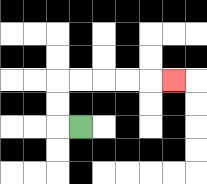{'start': '[3, 5]', 'end': '[7, 3]', 'path_directions': 'L,U,U,R,R,R,R,R', 'path_coordinates': '[[3, 5], [2, 5], [2, 4], [2, 3], [3, 3], [4, 3], [5, 3], [6, 3], [7, 3]]'}